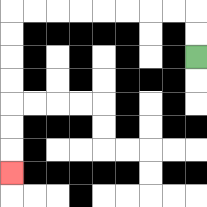{'start': '[8, 2]', 'end': '[0, 7]', 'path_directions': 'U,U,L,L,L,L,L,L,L,L,D,D,D,D,D,D,D', 'path_coordinates': '[[8, 2], [8, 1], [8, 0], [7, 0], [6, 0], [5, 0], [4, 0], [3, 0], [2, 0], [1, 0], [0, 0], [0, 1], [0, 2], [0, 3], [0, 4], [0, 5], [0, 6], [0, 7]]'}